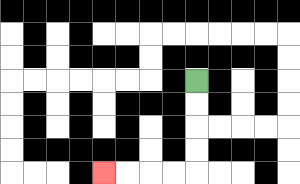{'start': '[8, 3]', 'end': '[4, 7]', 'path_directions': 'D,D,D,D,L,L,L,L', 'path_coordinates': '[[8, 3], [8, 4], [8, 5], [8, 6], [8, 7], [7, 7], [6, 7], [5, 7], [4, 7]]'}